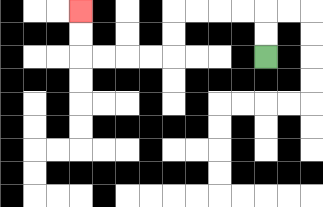{'start': '[11, 2]', 'end': '[3, 0]', 'path_directions': 'U,U,L,L,L,L,D,D,L,L,L,L,U,U', 'path_coordinates': '[[11, 2], [11, 1], [11, 0], [10, 0], [9, 0], [8, 0], [7, 0], [7, 1], [7, 2], [6, 2], [5, 2], [4, 2], [3, 2], [3, 1], [3, 0]]'}